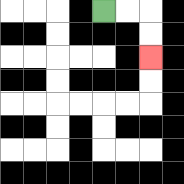{'start': '[4, 0]', 'end': '[6, 2]', 'path_directions': 'R,R,D,D', 'path_coordinates': '[[4, 0], [5, 0], [6, 0], [6, 1], [6, 2]]'}